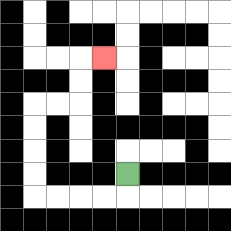{'start': '[5, 7]', 'end': '[4, 2]', 'path_directions': 'D,L,L,L,L,U,U,U,U,R,R,U,U,R', 'path_coordinates': '[[5, 7], [5, 8], [4, 8], [3, 8], [2, 8], [1, 8], [1, 7], [1, 6], [1, 5], [1, 4], [2, 4], [3, 4], [3, 3], [3, 2], [4, 2]]'}